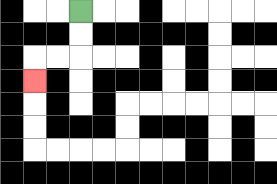{'start': '[3, 0]', 'end': '[1, 3]', 'path_directions': 'D,D,L,L,D', 'path_coordinates': '[[3, 0], [3, 1], [3, 2], [2, 2], [1, 2], [1, 3]]'}